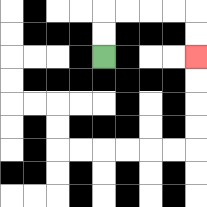{'start': '[4, 2]', 'end': '[8, 2]', 'path_directions': 'U,U,R,R,R,R,D,D', 'path_coordinates': '[[4, 2], [4, 1], [4, 0], [5, 0], [6, 0], [7, 0], [8, 0], [8, 1], [8, 2]]'}